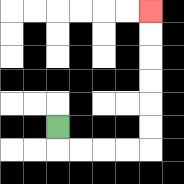{'start': '[2, 5]', 'end': '[6, 0]', 'path_directions': 'D,R,R,R,R,U,U,U,U,U,U', 'path_coordinates': '[[2, 5], [2, 6], [3, 6], [4, 6], [5, 6], [6, 6], [6, 5], [6, 4], [6, 3], [6, 2], [6, 1], [6, 0]]'}